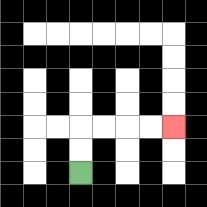{'start': '[3, 7]', 'end': '[7, 5]', 'path_directions': 'U,U,R,R,R,R', 'path_coordinates': '[[3, 7], [3, 6], [3, 5], [4, 5], [5, 5], [6, 5], [7, 5]]'}